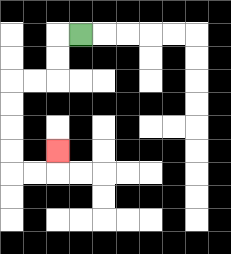{'start': '[3, 1]', 'end': '[2, 6]', 'path_directions': 'L,D,D,L,L,D,D,D,D,R,R,U', 'path_coordinates': '[[3, 1], [2, 1], [2, 2], [2, 3], [1, 3], [0, 3], [0, 4], [0, 5], [0, 6], [0, 7], [1, 7], [2, 7], [2, 6]]'}